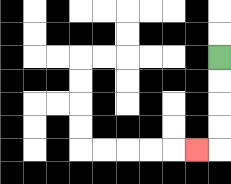{'start': '[9, 2]', 'end': '[8, 6]', 'path_directions': 'D,D,D,D,L', 'path_coordinates': '[[9, 2], [9, 3], [9, 4], [9, 5], [9, 6], [8, 6]]'}